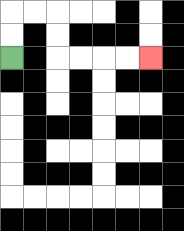{'start': '[0, 2]', 'end': '[6, 2]', 'path_directions': 'U,U,R,R,D,D,R,R,R,R', 'path_coordinates': '[[0, 2], [0, 1], [0, 0], [1, 0], [2, 0], [2, 1], [2, 2], [3, 2], [4, 2], [5, 2], [6, 2]]'}